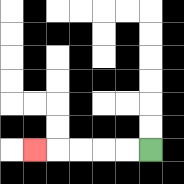{'start': '[6, 6]', 'end': '[1, 6]', 'path_directions': 'L,L,L,L,L', 'path_coordinates': '[[6, 6], [5, 6], [4, 6], [3, 6], [2, 6], [1, 6]]'}